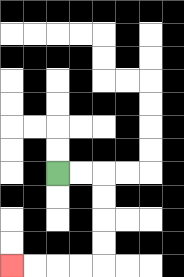{'start': '[2, 7]', 'end': '[0, 11]', 'path_directions': 'R,R,D,D,D,D,L,L,L,L', 'path_coordinates': '[[2, 7], [3, 7], [4, 7], [4, 8], [4, 9], [4, 10], [4, 11], [3, 11], [2, 11], [1, 11], [0, 11]]'}